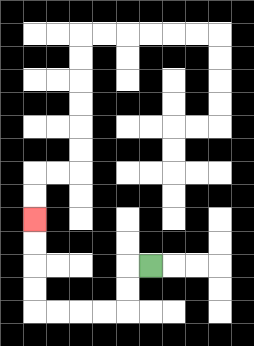{'start': '[6, 11]', 'end': '[1, 9]', 'path_directions': 'L,D,D,L,L,L,L,U,U,U,U', 'path_coordinates': '[[6, 11], [5, 11], [5, 12], [5, 13], [4, 13], [3, 13], [2, 13], [1, 13], [1, 12], [1, 11], [1, 10], [1, 9]]'}